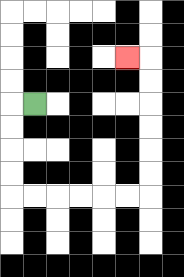{'start': '[1, 4]', 'end': '[5, 2]', 'path_directions': 'L,D,D,D,D,R,R,R,R,R,R,U,U,U,U,U,U,L', 'path_coordinates': '[[1, 4], [0, 4], [0, 5], [0, 6], [0, 7], [0, 8], [1, 8], [2, 8], [3, 8], [4, 8], [5, 8], [6, 8], [6, 7], [6, 6], [6, 5], [6, 4], [6, 3], [6, 2], [5, 2]]'}